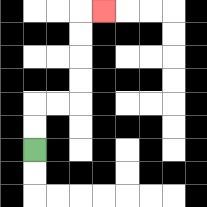{'start': '[1, 6]', 'end': '[4, 0]', 'path_directions': 'U,U,R,R,U,U,U,U,R', 'path_coordinates': '[[1, 6], [1, 5], [1, 4], [2, 4], [3, 4], [3, 3], [3, 2], [3, 1], [3, 0], [4, 0]]'}